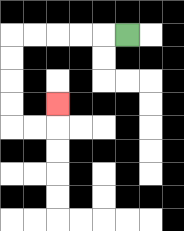{'start': '[5, 1]', 'end': '[2, 4]', 'path_directions': 'L,L,L,L,L,D,D,D,D,R,R,U', 'path_coordinates': '[[5, 1], [4, 1], [3, 1], [2, 1], [1, 1], [0, 1], [0, 2], [0, 3], [0, 4], [0, 5], [1, 5], [2, 5], [2, 4]]'}